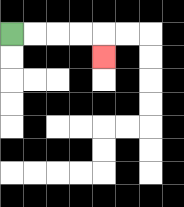{'start': '[0, 1]', 'end': '[4, 2]', 'path_directions': 'R,R,R,R,D', 'path_coordinates': '[[0, 1], [1, 1], [2, 1], [3, 1], [4, 1], [4, 2]]'}